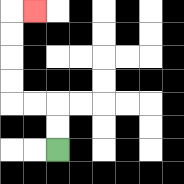{'start': '[2, 6]', 'end': '[1, 0]', 'path_directions': 'U,U,L,L,U,U,U,U,R', 'path_coordinates': '[[2, 6], [2, 5], [2, 4], [1, 4], [0, 4], [0, 3], [0, 2], [0, 1], [0, 0], [1, 0]]'}